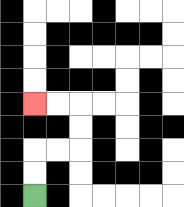{'start': '[1, 8]', 'end': '[1, 4]', 'path_directions': 'U,U,R,R,U,U,L,L', 'path_coordinates': '[[1, 8], [1, 7], [1, 6], [2, 6], [3, 6], [3, 5], [3, 4], [2, 4], [1, 4]]'}